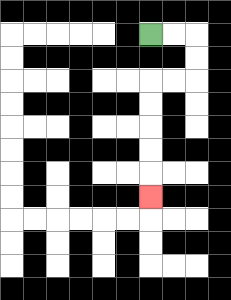{'start': '[6, 1]', 'end': '[6, 8]', 'path_directions': 'R,R,D,D,L,L,D,D,D,D,D', 'path_coordinates': '[[6, 1], [7, 1], [8, 1], [8, 2], [8, 3], [7, 3], [6, 3], [6, 4], [6, 5], [6, 6], [6, 7], [6, 8]]'}